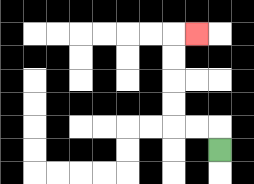{'start': '[9, 6]', 'end': '[8, 1]', 'path_directions': 'U,L,L,U,U,U,U,R', 'path_coordinates': '[[9, 6], [9, 5], [8, 5], [7, 5], [7, 4], [7, 3], [7, 2], [7, 1], [8, 1]]'}